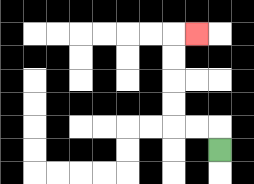{'start': '[9, 6]', 'end': '[8, 1]', 'path_directions': 'U,L,L,U,U,U,U,R', 'path_coordinates': '[[9, 6], [9, 5], [8, 5], [7, 5], [7, 4], [7, 3], [7, 2], [7, 1], [8, 1]]'}